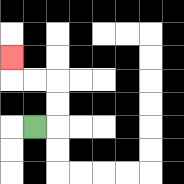{'start': '[1, 5]', 'end': '[0, 2]', 'path_directions': 'R,U,U,L,L,U', 'path_coordinates': '[[1, 5], [2, 5], [2, 4], [2, 3], [1, 3], [0, 3], [0, 2]]'}